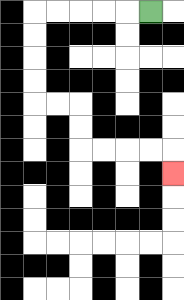{'start': '[6, 0]', 'end': '[7, 7]', 'path_directions': 'L,L,L,L,L,D,D,D,D,R,R,D,D,R,R,R,R,D', 'path_coordinates': '[[6, 0], [5, 0], [4, 0], [3, 0], [2, 0], [1, 0], [1, 1], [1, 2], [1, 3], [1, 4], [2, 4], [3, 4], [3, 5], [3, 6], [4, 6], [5, 6], [6, 6], [7, 6], [7, 7]]'}